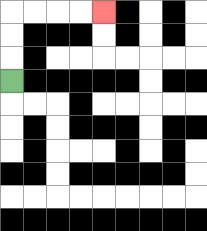{'start': '[0, 3]', 'end': '[4, 0]', 'path_directions': 'U,U,U,R,R,R,R', 'path_coordinates': '[[0, 3], [0, 2], [0, 1], [0, 0], [1, 0], [2, 0], [3, 0], [4, 0]]'}